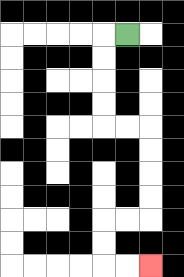{'start': '[5, 1]', 'end': '[6, 11]', 'path_directions': 'L,D,D,D,D,R,R,D,D,D,D,L,L,D,D,R,R', 'path_coordinates': '[[5, 1], [4, 1], [4, 2], [4, 3], [4, 4], [4, 5], [5, 5], [6, 5], [6, 6], [6, 7], [6, 8], [6, 9], [5, 9], [4, 9], [4, 10], [4, 11], [5, 11], [6, 11]]'}